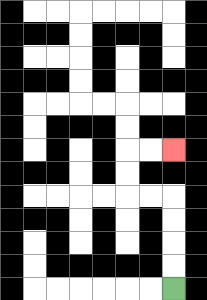{'start': '[7, 12]', 'end': '[7, 6]', 'path_directions': 'U,U,U,U,L,L,U,U,R,R', 'path_coordinates': '[[7, 12], [7, 11], [7, 10], [7, 9], [7, 8], [6, 8], [5, 8], [5, 7], [5, 6], [6, 6], [7, 6]]'}